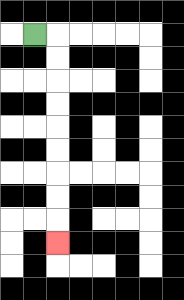{'start': '[1, 1]', 'end': '[2, 10]', 'path_directions': 'R,D,D,D,D,D,D,D,D,D', 'path_coordinates': '[[1, 1], [2, 1], [2, 2], [2, 3], [2, 4], [2, 5], [2, 6], [2, 7], [2, 8], [2, 9], [2, 10]]'}